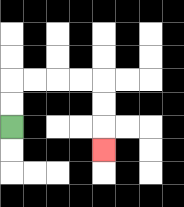{'start': '[0, 5]', 'end': '[4, 6]', 'path_directions': 'U,U,R,R,R,R,D,D,D', 'path_coordinates': '[[0, 5], [0, 4], [0, 3], [1, 3], [2, 3], [3, 3], [4, 3], [4, 4], [4, 5], [4, 6]]'}